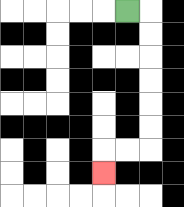{'start': '[5, 0]', 'end': '[4, 7]', 'path_directions': 'R,D,D,D,D,D,D,L,L,D', 'path_coordinates': '[[5, 0], [6, 0], [6, 1], [6, 2], [6, 3], [6, 4], [6, 5], [6, 6], [5, 6], [4, 6], [4, 7]]'}